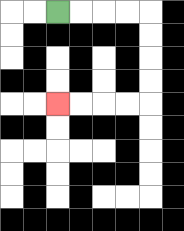{'start': '[2, 0]', 'end': '[2, 4]', 'path_directions': 'R,R,R,R,D,D,D,D,L,L,L,L', 'path_coordinates': '[[2, 0], [3, 0], [4, 0], [5, 0], [6, 0], [6, 1], [6, 2], [6, 3], [6, 4], [5, 4], [4, 4], [3, 4], [2, 4]]'}